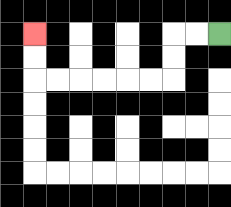{'start': '[9, 1]', 'end': '[1, 1]', 'path_directions': 'L,L,D,D,L,L,L,L,L,L,U,U', 'path_coordinates': '[[9, 1], [8, 1], [7, 1], [7, 2], [7, 3], [6, 3], [5, 3], [4, 3], [3, 3], [2, 3], [1, 3], [1, 2], [1, 1]]'}